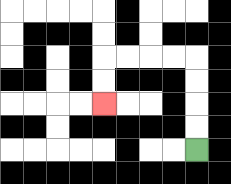{'start': '[8, 6]', 'end': '[4, 4]', 'path_directions': 'U,U,U,U,L,L,L,L,D,D', 'path_coordinates': '[[8, 6], [8, 5], [8, 4], [8, 3], [8, 2], [7, 2], [6, 2], [5, 2], [4, 2], [4, 3], [4, 4]]'}